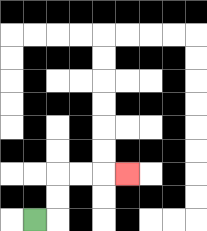{'start': '[1, 9]', 'end': '[5, 7]', 'path_directions': 'R,U,U,R,R,R', 'path_coordinates': '[[1, 9], [2, 9], [2, 8], [2, 7], [3, 7], [4, 7], [5, 7]]'}